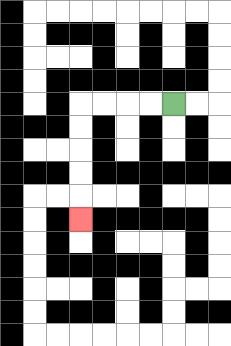{'start': '[7, 4]', 'end': '[3, 9]', 'path_directions': 'L,L,L,L,D,D,D,D,D', 'path_coordinates': '[[7, 4], [6, 4], [5, 4], [4, 4], [3, 4], [3, 5], [3, 6], [3, 7], [3, 8], [3, 9]]'}